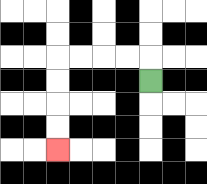{'start': '[6, 3]', 'end': '[2, 6]', 'path_directions': 'U,L,L,L,L,D,D,D,D', 'path_coordinates': '[[6, 3], [6, 2], [5, 2], [4, 2], [3, 2], [2, 2], [2, 3], [2, 4], [2, 5], [2, 6]]'}